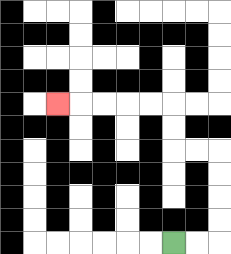{'start': '[7, 10]', 'end': '[2, 4]', 'path_directions': 'R,R,U,U,U,U,L,L,U,U,L,L,L,L,L', 'path_coordinates': '[[7, 10], [8, 10], [9, 10], [9, 9], [9, 8], [9, 7], [9, 6], [8, 6], [7, 6], [7, 5], [7, 4], [6, 4], [5, 4], [4, 4], [3, 4], [2, 4]]'}